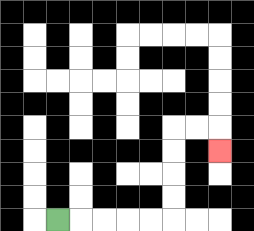{'start': '[2, 9]', 'end': '[9, 6]', 'path_directions': 'R,R,R,R,R,U,U,U,U,R,R,D', 'path_coordinates': '[[2, 9], [3, 9], [4, 9], [5, 9], [6, 9], [7, 9], [7, 8], [7, 7], [7, 6], [7, 5], [8, 5], [9, 5], [9, 6]]'}